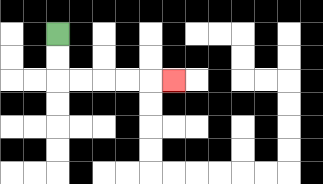{'start': '[2, 1]', 'end': '[7, 3]', 'path_directions': 'D,D,R,R,R,R,R', 'path_coordinates': '[[2, 1], [2, 2], [2, 3], [3, 3], [4, 3], [5, 3], [6, 3], [7, 3]]'}